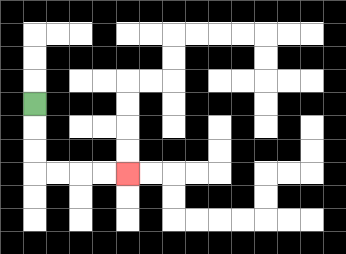{'start': '[1, 4]', 'end': '[5, 7]', 'path_directions': 'D,D,D,R,R,R,R', 'path_coordinates': '[[1, 4], [1, 5], [1, 6], [1, 7], [2, 7], [3, 7], [4, 7], [5, 7]]'}